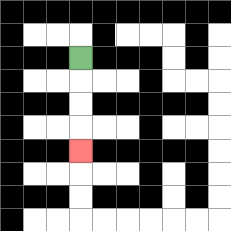{'start': '[3, 2]', 'end': '[3, 6]', 'path_directions': 'D,D,D,D', 'path_coordinates': '[[3, 2], [3, 3], [3, 4], [3, 5], [3, 6]]'}